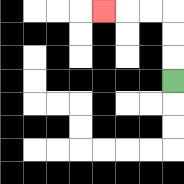{'start': '[7, 3]', 'end': '[4, 0]', 'path_directions': 'U,U,U,L,L,L', 'path_coordinates': '[[7, 3], [7, 2], [7, 1], [7, 0], [6, 0], [5, 0], [4, 0]]'}